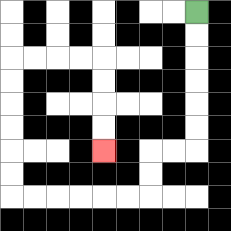{'start': '[8, 0]', 'end': '[4, 6]', 'path_directions': 'D,D,D,D,D,D,L,L,D,D,L,L,L,L,L,L,U,U,U,U,U,U,R,R,R,R,D,D,D,D', 'path_coordinates': '[[8, 0], [8, 1], [8, 2], [8, 3], [8, 4], [8, 5], [8, 6], [7, 6], [6, 6], [6, 7], [6, 8], [5, 8], [4, 8], [3, 8], [2, 8], [1, 8], [0, 8], [0, 7], [0, 6], [0, 5], [0, 4], [0, 3], [0, 2], [1, 2], [2, 2], [3, 2], [4, 2], [4, 3], [4, 4], [4, 5], [4, 6]]'}